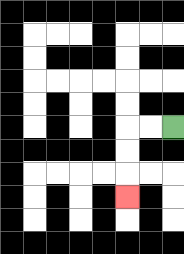{'start': '[7, 5]', 'end': '[5, 8]', 'path_directions': 'L,L,D,D,D', 'path_coordinates': '[[7, 5], [6, 5], [5, 5], [5, 6], [5, 7], [5, 8]]'}